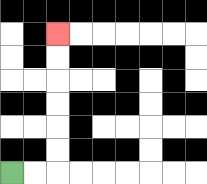{'start': '[0, 7]', 'end': '[2, 1]', 'path_directions': 'R,R,U,U,U,U,U,U', 'path_coordinates': '[[0, 7], [1, 7], [2, 7], [2, 6], [2, 5], [2, 4], [2, 3], [2, 2], [2, 1]]'}